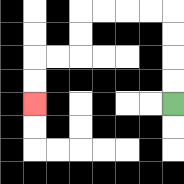{'start': '[7, 4]', 'end': '[1, 4]', 'path_directions': 'U,U,U,U,L,L,L,L,D,D,L,L,D,D', 'path_coordinates': '[[7, 4], [7, 3], [7, 2], [7, 1], [7, 0], [6, 0], [5, 0], [4, 0], [3, 0], [3, 1], [3, 2], [2, 2], [1, 2], [1, 3], [1, 4]]'}